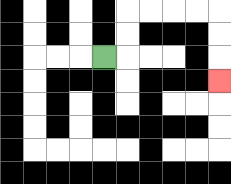{'start': '[4, 2]', 'end': '[9, 3]', 'path_directions': 'R,U,U,R,R,R,R,D,D,D', 'path_coordinates': '[[4, 2], [5, 2], [5, 1], [5, 0], [6, 0], [7, 0], [8, 0], [9, 0], [9, 1], [9, 2], [9, 3]]'}